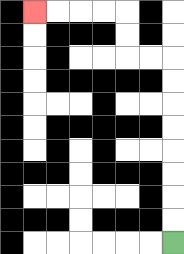{'start': '[7, 10]', 'end': '[1, 0]', 'path_directions': 'U,U,U,U,U,U,U,U,L,L,U,U,L,L,L,L', 'path_coordinates': '[[7, 10], [7, 9], [7, 8], [7, 7], [7, 6], [7, 5], [7, 4], [7, 3], [7, 2], [6, 2], [5, 2], [5, 1], [5, 0], [4, 0], [3, 0], [2, 0], [1, 0]]'}